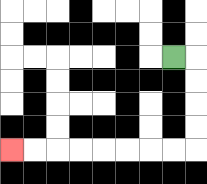{'start': '[7, 2]', 'end': '[0, 6]', 'path_directions': 'R,D,D,D,D,L,L,L,L,L,L,L,L', 'path_coordinates': '[[7, 2], [8, 2], [8, 3], [8, 4], [8, 5], [8, 6], [7, 6], [6, 6], [5, 6], [4, 6], [3, 6], [2, 6], [1, 6], [0, 6]]'}